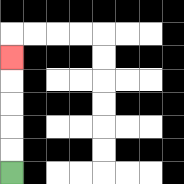{'start': '[0, 7]', 'end': '[0, 2]', 'path_directions': 'U,U,U,U,U', 'path_coordinates': '[[0, 7], [0, 6], [0, 5], [0, 4], [0, 3], [0, 2]]'}